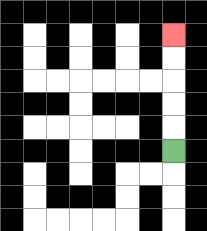{'start': '[7, 6]', 'end': '[7, 1]', 'path_directions': 'U,U,U,U,U', 'path_coordinates': '[[7, 6], [7, 5], [7, 4], [7, 3], [7, 2], [7, 1]]'}